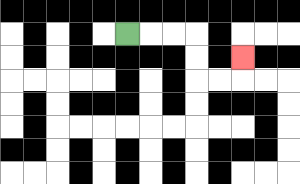{'start': '[5, 1]', 'end': '[10, 2]', 'path_directions': 'R,R,R,D,D,R,R,U', 'path_coordinates': '[[5, 1], [6, 1], [7, 1], [8, 1], [8, 2], [8, 3], [9, 3], [10, 3], [10, 2]]'}